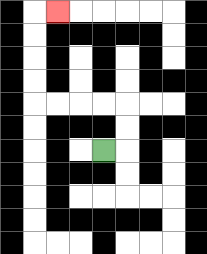{'start': '[4, 6]', 'end': '[2, 0]', 'path_directions': 'R,U,U,L,L,L,L,U,U,U,U,R', 'path_coordinates': '[[4, 6], [5, 6], [5, 5], [5, 4], [4, 4], [3, 4], [2, 4], [1, 4], [1, 3], [1, 2], [1, 1], [1, 0], [2, 0]]'}